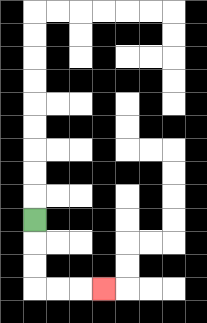{'start': '[1, 9]', 'end': '[4, 12]', 'path_directions': 'D,D,D,R,R,R', 'path_coordinates': '[[1, 9], [1, 10], [1, 11], [1, 12], [2, 12], [3, 12], [4, 12]]'}